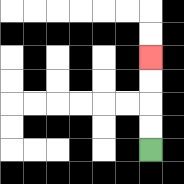{'start': '[6, 6]', 'end': '[6, 2]', 'path_directions': 'U,U,U,U', 'path_coordinates': '[[6, 6], [6, 5], [6, 4], [6, 3], [6, 2]]'}